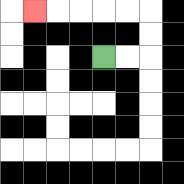{'start': '[4, 2]', 'end': '[1, 0]', 'path_directions': 'R,R,U,U,L,L,L,L,L', 'path_coordinates': '[[4, 2], [5, 2], [6, 2], [6, 1], [6, 0], [5, 0], [4, 0], [3, 0], [2, 0], [1, 0]]'}